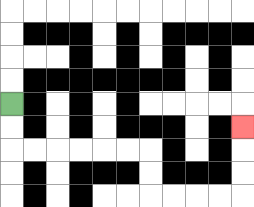{'start': '[0, 4]', 'end': '[10, 5]', 'path_directions': 'D,D,R,R,R,R,R,R,D,D,R,R,R,R,U,U,U', 'path_coordinates': '[[0, 4], [0, 5], [0, 6], [1, 6], [2, 6], [3, 6], [4, 6], [5, 6], [6, 6], [6, 7], [6, 8], [7, 8], [8, 8], [9, 8], [10, 8], [10, 7], [10, 6], [10, 5]]'}